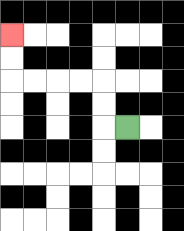{'start': '[5, 5]', 'end': '[0, 1]', 'path_directions': 'L,U,U,L,L,L,L,U,U', 'path_coordinates': '[[5, 5], [4, 5], [4, 4], [4, 3], [3, 3], [2, 3], [1, 3], [0, 3], [0, 2], [0, 1]]'}